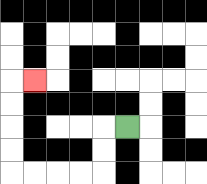{'start': '[5, 5]', 'end': '[1, 3]', 'path_directions': 'L,D,D,L,L,L,L,U,U,U,U,R', 'path_coordinates': '[[5, 5], [4, 5], [4, 6], [4, 7], [3, 7], [2, 7], [1, 7], [0, 7], [0, 6], [0, 5], [0, 4], [0, 3], [1, 3]]'}